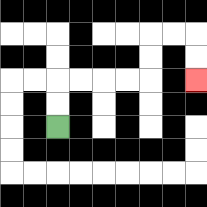{'start': '[2, 5]', 'end': '[8, 3]', 'path_directions': 'U,U,R,R,R,R,U,U,R,R,D,D', 'path_coordinates': '[[2, 5], [2, 4], [2, 3], [3, 3], [4, 3], [5, 3], [6, 3], [6, 2], [6, 1], [7, 1], [8, 1], [8, 2], [8, 3]]'}